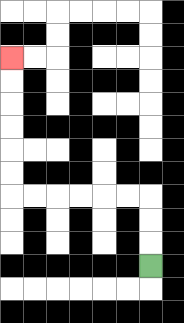{'start': '[6, 11]', 'end': '[0, 2]', 'path_directions': 'U,U,U,L,L,L,L,L,L,U,U,U,U,U,U', 'path_coordinates': '[[6, 11], [6, 10], [6, 9], [6, 8], [5, 8], [4, 8], [3, 8], [2, 8], [1, 8], [0, 8], [0, 7], [0, 6], [0, 5], [0, 4], [0, 3], [0, 2]]'}